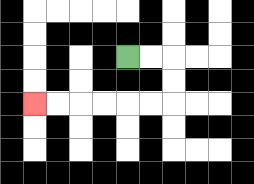{'start': '[5, 2]', 'end': '[1, 4]', 'path_directions': 'R,R,D,D,L,L,L,L,L,L', 'path_coordinates': '[[5, 2], [6, 2], [7, 2], [7, 3], [7, 4], [6, 4], [5, 4], [4, 4], [3, 4], [2, 4], [1, 4]]'}